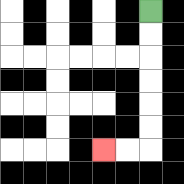{'start': '[6, 0]', 'end': '[4, 6]', 'path_directions': 'D,D,D,D,D,D,L,L', 'path_coordinates': '[[6, 0], [6, 1], [6, 2], [6, 3], [6, 4], [6, 5], [6, 6], [5, 6], [4, 6]]'}